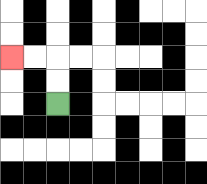{'start': '[2, 4]', 'end': '[0, 2]', 'path_directions': 'U,U,L,L', 'path_coordinates': '[[2, 4], [2, 3], [2, 2], [1, 2], [0, 2]]'}